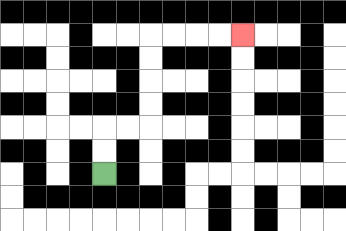{'start': '[4, 7]', 'end': '[10, 1]', 'path_directions': 'U,U,R,R,U,U,U,U,R,R,R,R', 'path_coordinates': '[[4, 7], [4, 6], [4, 5], [5, 5], [6, 5], [6, 4], [6, 3], [6, 2], [6, 1], [7, 1], [8, 1], [9, 1], [10, 1]]'}